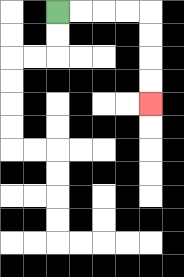{'start': '[2, 0]', 'end': '[6, 4]', 'path_directions': 'R,R,R,R,D,D,D,D', 'path_coordinates': '[[2, 0], [3, 0], [4, 0], [5, 0], [6, 0], [6, 1], [6, 2], [6, 3], [6, 4]]'}